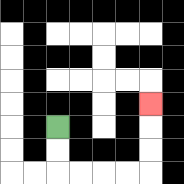{'start': '[2, 5]', 'end': '[6, 4]', 'path_directions': 'D,D,R,R,R,R,U,U,U', 'path_coordinates': '[[2, 5], [2, 6], [2, 7], [3, 7], [4, 7], [5, 7], [6, 7], [6, 6], [6, 5], [6, 4]]'}